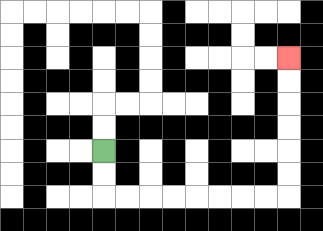{'start': '[4, 6]', 'end': '[12, 2]', 'path_directions': 'D,D,R,R,R,R,R,R,R,R,U,U,U,U,U,U', 'path_coordinates': '[[4, 6], [4, 7], [4, 8], [5, 8], [6, 8], [7, 8], [8, 8], [9, 8], [10, 8], [11, 8], [12, 8], [12, 7], [12, 6], [12, 5], [12, 4], [12, 3], [12, 2]]'}